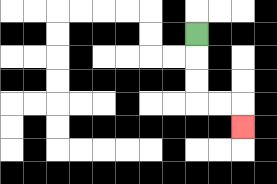{'start': '[8, 1]', 'end': '[10, 5]', 'path_directions': 'D,D,D,R,R,D', 'path_coordinates': '[[8, 1], [8, 2], [8, 3], [8, 4], [9, 4], [10, 4], [10, 5]]'}